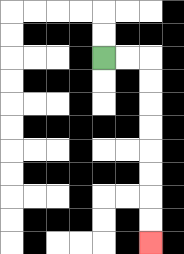{'start': '[4, 2]', 'end': '[6, 10]', 'path_directions': 'R,R,D,D,D,D,D,D,D,D', 'path_coordinates': '[[4, 2], [5, 2], [6, 2], [6, 3], [6, 4], [6, 5], [6, 6], [6, 7], [6, 8], [6, 9], [6, 10]]'}